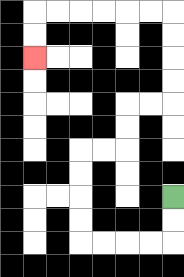{'start': '[7, 8]', 'end': '[1, 2]', 'path_directions': 'D,D,L,L,L,L,U,U,U,U,R,R,U,U,R,R,U,U,U,U,L,L,L,L,L,L,D,D', 'path_coordinates': '[[7, 8], [7, 9], [7, 10], [6, 10], [5, 10], [4, 10], [3, 10], [3, 9], [3, 8], [3, 7], [3, 6], [4, 6], [5, 6], [5, 5], [5, 4], [6, 4], [7, 4], [7, 3], [7, 2], [7, 1], [7, 0], [6, 0], [5, 0], [4, 0], [3, 0], [2, 0], [1, 0], [1, 1], [1, 2]]'}